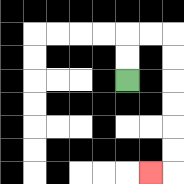{'start': '[5, 3]', 'end': '[6, 7]', 'path_directions': 'U,U,R,R,D,D,D,D,D,D,L', 'path_coordinates': '[[5, 3], [5, 2], [5, 1], [6, 1], [7, 1], [7, 2], [7, 3], [7, 4], [7, 5], [7, 6], [7, 7], [6, 7]]'}